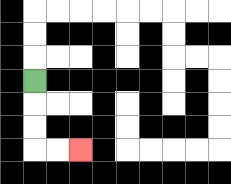{'start': '[1, 3]', 'end': '[3, 6]', 'path_directions': 'D,D,D,R,R', 'path_coordinates': '[[1, 3], [1, 4], [1, 5], [1, 6], [2, 6], [3, 6]]'}